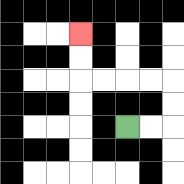{'start': '[5, 5]', 'end': '[3, 1]', 'path_directions': 'R,R,U,U,L,L,L,L,U,U', 'path_coordinates': '[[5, 5], [6, 5], [7, 5], [7, 4], [7, 3], [6, 3], [5, 3], [4, 3], [3, 3], [3, 2], [3, 1]]'}